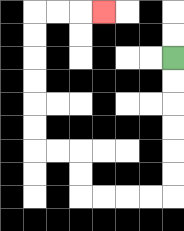{'start': '[7, 2]', 'end': '[4, 0]', 'path_directions': 'D,D,D,D,D,D,L,L,L,L,U,U,L,L,U,U,U,U,U,U,R,R,R', 'path_coordinates': '[[7, 2], [7, 3], [7, 4], [7, 5], [7, 6], [7, 7], [7, 8], [6, 8], [5, 8], [4, 8], [3, 8], [3, 7], [3, 6], [2, 6], [1, 6], [1, 5], [1, 4], [1, 3], [1, 2], [1, 1], [1, 0], [2, 0], [3, 0], [4, 0]]'}